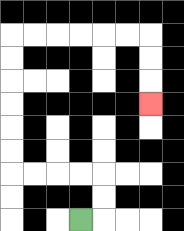{'start': '[3, 9]', 'end': '[6, 4]', 'path_directions': 'R,U,U,L,L,L,L,U,U,U,U,U,U,R,R,R,R,R,R,D,D,D', 'path_coordinates': '[[3, 9], [4, 9], [4, 8], [4, 7], [3, 7], [2, 7], [1, 7], [0, 7], [0, 6], [0, 5], [0, 4], [0, 3], [0, 2], [0, 1], [1, 1], [2, 1], [3, 1], [4, 1], [5, 1], [6, 1], [6, 2], [6, 3], [6, 4]]'}